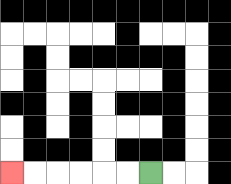{'start': '[6, 7]', 'end': '[0, 7]', 'path_directions': 'L,L,L,L,L,L', 'path_coordinates': '[[6, 7], [5, 7], [4, 7], [3, 7], [2, 7], [1, 7], [0, 7]]'}